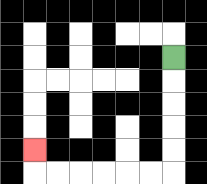{'start': '[7, 2]', 'end': '[1, 6]', 'path_directions': 'D,D,D,D,D,L,L,L,L,L,L,U', 'path_coordinates': '[[7, 2], [7, 3], [7, 4], [7, 5], [7, 6], [7, 7], [6, 7], [5, 7], [4, 7], [3, 7], [2, 7], [1, 7], [1, 6]]'}